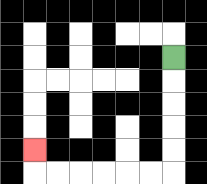{'start': '[7, 2]', 'end': '[1, 6]', 'path_directions': 'D,D,D,D,D,L,L,L,L,L,L,U', 'path_coordinates': '[[7, 2], [7, 3], [7, 4], [7, 5], [7, 6], [7, 7], [6, 7], [5, 7], [4, 7], [3, 7], [2, 7], [1, 7], [1, 6]]'}